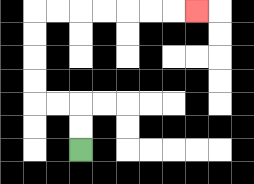{'start': '[3, 6]', 'end': '[8, 0]', 'path_directions': 'U,U,L,L,U,U,U,U,R,R,R,R,R,R,R', 'path_coordinates': '[[3, 6], [3, 5], [3, 4], [2, 4], [1, 4], [1, 3], [1, 2], [1, 1], [1, 0], [2, 0], [3, 0], [4, 0], [5, 0], [6, 0], [7, 0], [8, 0]]'}